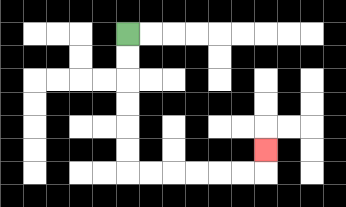{'start': '[5, 1]', 'end': '[11, 6]', 'path_directions': 'D,D,D,D,D,D,R,R,R,R,R,R,U', 'path_coordinates': '[[5, 1], [5, 2], [5, 3], [5, 4], [5, 5], [5, 6], [5, 7], [6, 7], [7, 7], [8, 7], [9, 7], [10, 7], [11, 7], [11, 6]]'}